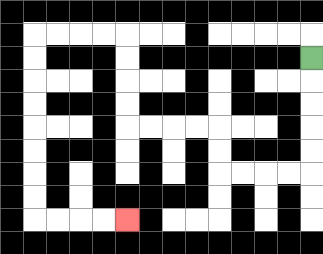{'start': '[13, 2]', 'end': '[5, 9]', 'path_directions': 'D,D,D,D,D,L,L,L,L,U,U,L,L,L,L,U,U,U,U,L,L,L,L,D,D,D,D,D,D,D,D,R,R,R,R', 'path_coordinates': '[[13, 2], [13, 3], [13, 4], [13, 5], [13, 6], [13, 7], [12, 7], [11, 7], [10, 7], [9, 7], [9, 6], [9, 5], [8, 5], [7, 5], [6, 5], [5, 5], [5, 4], [5, 3], [5, 2], [5, 1], [4, 1], [3, 1], [2, 1], [1, 1], [1, 2], [1, 3], [1, 4], [1, 5], [1, 6], [1, 7], [1, 8], [1, 9], [2, 9], [3, 9], [4, 9], [5, 9]]'}